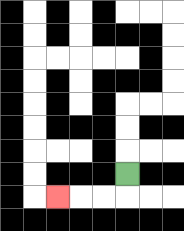{'start': '[5, 7]', 'end': '[2, 8]', 'path_directions': 'D,L,L,L', 'path_coordinates': '[[5, 7], [5, 8], [4, 8], [3, 8], [2, 8]]'}